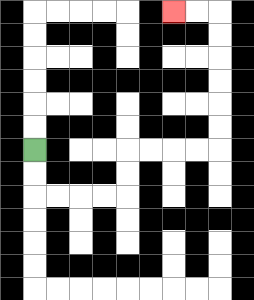{'start': '[1, 6]', 'end': '[7, 0]', 'path_directions': 'D,D,R,R,R,R,U,U,R,R,R,R,U,U,U,U,U,U,L,L', 'path_coordinates': '[[1, 6], [1, 7], [1, 8], [2, 8], [3, 8], [4, 8], [5, 8], [5, 7], [5, 6], [6, 6], [7, 6], [8, 6], [9, 6], [9, 5], [9, 4], [9, 3], [9, 2], [9, 1], [9, 0], [8, 0], [7, 0]]'}